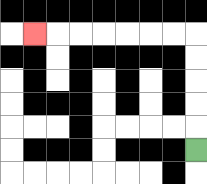{'start': '[8, 6]', 'end': '[1, 1]', 'path_directions': 'U,U,U,U,U,L,L,L,L,L,L,L', 'path_coordinates': '[[8, 6], [8, 5], [8, 4], [8, 3], [8, 2], [8, 1], [7, 1], [6, 1], [5, 1], [4, 1], [3, 1], [2, 1], [1, 1]]'}